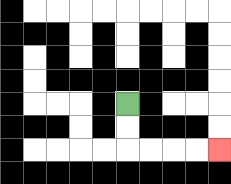{'start': '[5, 4]', 'end': '[9, 6]', 'path_directions': 'D,D,R,R,R,R', 'path_coordinates': '[[5, 4], [5, 5], [5, 6], [6, 6], [7, 6], [8, 6], [9, 6]]'}